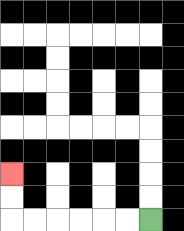{'start': '[6, 9]', 'end': '[0, 7]', 'path_directions': 'L,L,L,L,L,L,U,U', 'path_coordinates': '[[6, 9], [5, 9], [4, 9], [3, 9], [2, 9], [1, 9], [0, 9], [0, 8], [0, 7]]'}